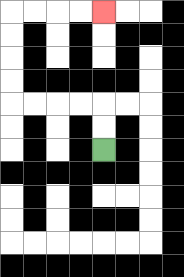{'start': '[4, 6]', 'end': '[4, 0]', 'path_directions': 'U,U,L,L,L,L,U,U,U,U,R,R,R,R', 'path_coordinates': '[[4, 6], [4, 5], [4, 4], [3, 4], [2, 4], [1, 4], [0, 4], [0, 3], [0, 2], [0, 1], [0, 0], [1, 0], [2, 0], [3, 0], [4, 0]]'}